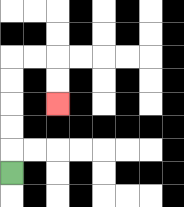{'start': '[0, 7]', 'end': '[2, 4]', 'path_directions': 'U,U,U,U,U,R,R,D,D', 'path_coordinates': '[[0, 7], [0, 6], [0, 5], [0, 4], [0, 3], [0, 2], [1, 2], [2, 2], [2, 3], [2, 4]]'}